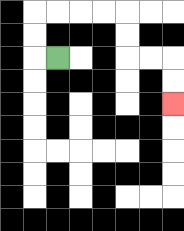{'start': '[2, 2]', 'end': '[7, 4]', 'path_directions': 'L,U,U,R,R,R,R,D,D,R,R,D,D', 'path_coordinates': '[[2, 2], [1, 2], [1, 1], [1, 0], [2, 0], [3, 0], [4, 0], [5, 0], [5, 1], [5, 2], [6, 2], [7, 2], [7, 3], [7, 4]]'}